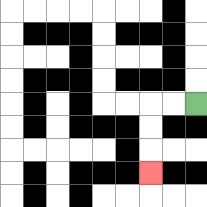{'start': '[8, 4]', 'end': '[6, 7]', 'path_directions': 'L,L,D,D,D', 'path_coordinates': '[[8, 4], [7, 4], [6, 4], [6, 5], [6, 6], [6, 7]]'}